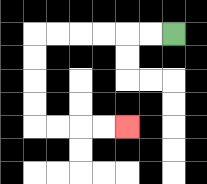{'start': '[7, 1]', 'end': '[5, 5]', 'path_directions': 'L,L,L,L,L,L,D,D,D,D,R,R,R,R', 'path_coordinates': '[[7, 1], [6, 1], [5, 1], [4, 1], [3, 1], [2, 1], [1, 1], [1, 2], [1, 3], [1, 4], [1, 5], [2, 5], [3, 5], [4, 5], [5, 5]]'}